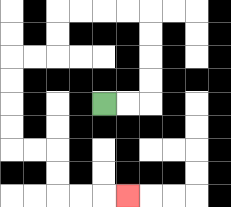{'start': '[4, 4]', 'end': '[5, 8]', 'path_directions': 'R,R,U,U,U,U,L,L,L,L,D,D,L,L,D,D,D,D,R,R,D,D,R,R,R', 'path_coordinates': '[[4, 4], [5, 4], [6, 4], [6, 3], [6, 2], [6, 1], [6, 0], [5, 0], [4, 0], [3, 0], [2, 0], [2, 1], [2, 2], [1, 2], [0, 2], [0, 3], [0, 4], [0, 5], [0, 6], [1, 6], [2, 6], [2, 7], [2, 8], [3, 8], [4, 8], [5, 8]]'}